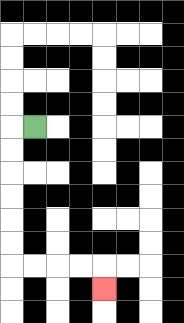{'start': '[1, 5]', 'end': '[4, 12]', 'path_directions': 'L,D,D,D,D,D,D,R,R,R,R,D', 'path_coordinates': '[[1, 5], [0, 5], [0, 6], [0, 7], [0, 8], [0, 9], [0, 10], [0, 11], [1, 11], [2, 11], [3, 11], [4, 11], [4, 12]]'}